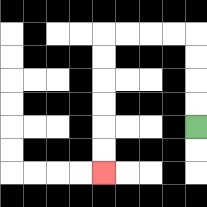{'start': '[8, 5]', 'end': '[4, 7]', 'path_directions': 'U,U,U,U,L,L,L,L,D,D,D,D,D,D', 'path_coordinates': '[[8, 5], [8, 4], [8, 3], [8, 2], [8, 1], [7, 1], [6, 1], [5, 1], [4, 1], [4, 2], [4, 3], [4, 4], [4, 5], [4, 6], [4, 7]]'}